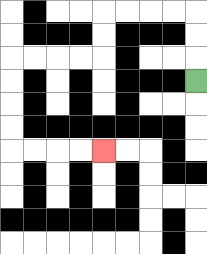{'start': '[8, 3]', 'end': '[4, 6]', 'path_directions': 'U,U,U,L,L,L,L,D,D,L,L,L,L,D,D,D,D,R,R,R,R', 'path_coordinates': '[[8, 3], [8, 2], [8, 1], [8, 0], [7, 0], [6, 0], [5, 0], [4, 0], [4, 1], [4, 2], [3, 2], [2, 2], [1, 2], [0, 2], [0, 3], [0, 4], [0, 5], [0, 6], [1, 6], [2, 6], [3, 6], [4, 6]]'}